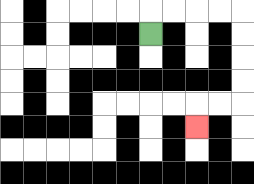{'start': '[6, 1]', 'end': '[8, 5]', 'path_directions': 'U,R,R,R,R,D,D,D,D,L,L,D', 'path_coordinates': '[[6, 1], [6, 0], [7, 0], [8, 0], [9, 0], [10, 0], [10, 1], [10, 2], [10, 3], [10, 4], [9, 4], [8, 4], [8, 5]]'}